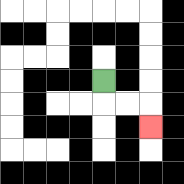{'start': '[4, 3]', 'end': '[6, 5]', 'path_directions': 'D,R,R,D', 'path_coordinates': '[[4, 3], [4, 4], [5, 4], [6, 4], [6, 5]]'}